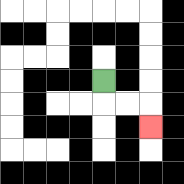{'start': '[4, 3]', 'end': '[6, 5]', 'path_directions': 'D,R,R,D', 'path_coordinates': '[[4, 3], [4, 4], [5, 4], [6, 4], [6, 5]]'}